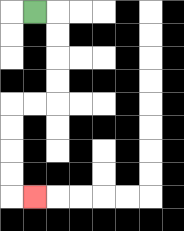{'start': '[1, 0]', 'end': '[1, 8]', 'path_directions': 'R,D,D,D,D,L,L,D,D,D,D,R', 'path_coordinates': '[[1, 0], [2, 0], [2, 1], [2, 2], [2, 3], [2, 4], [1, 4], [0, 4], [0, 5], [0, 6], [0, 7], [0, 8], [1, 8]]'}